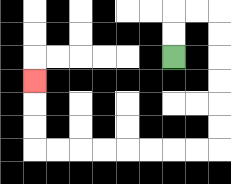{'start': '[7, 2]', 'end': '[1, 3]', 'path_directions': 'U,U,R,R,D,D,D,D,D,D,L,L,L,L,L,L,L,L,U,U,U', 'path_coordinates': '[[7, 2], [7, 1], [7, 0], [8, 0], [9, 0], [9, 1], [9, 2], [9, 3], [9, 4], [9, 5], [9, 6], [8, 6], [7, 6], [6, 6], [5, 6], [4, 6], [3, 6], [2, 6], [1, 6], [1, 5], [1, 4], [1, 3]]'}